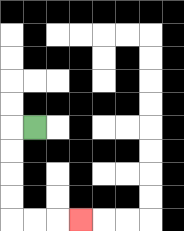{'start': '[1, 5]', 'end': '[3, 9]', 'path_directions': 'L,D,D,D,D,R,R,R', 'path_coordinates': '[[1, 5], [0, 5], [0, 6], [0, 7], [0, 8], [0, 9], [1, 9], [2, 9], [3, 9]]'}